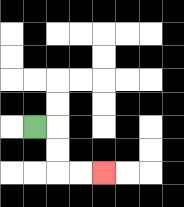{'start': '[1, 5]', 'end': '[4, 7]', 'path_directions': 'R,D,D,R,R', 'path_coordinates': '[[1, 5], [2, 5], [2, 6], [2, 7], [3, 7], [4, 7]]'}